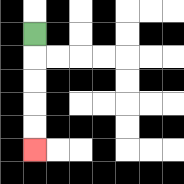{'start': '[1, 1]', 'end': '[1, 6]', 'path_directions': 'D,D,D,D,D', 'path_coordinates': '[[1, 1], [1, 2], [1, 3], [1, 4], [1, 5], [1, 6]]'}